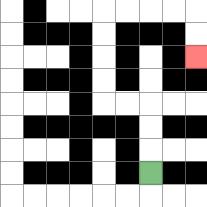{'start': '[6, 7]', 'end': '[8, 2]', 'path_directions': 'U,U,U,L,L,U,U,U,U,R,R,R,R,D,D', 'path_coordinates': '[[6, 7], [6, 6], [6, 5], [6, 4], [5, 4], [4, 4], [4, 3], [4, 2], [4, 1], [4, 0], [5, 0], [6, 0], [7, 0], [8, 0], [8, 1], [8, 2]]'}